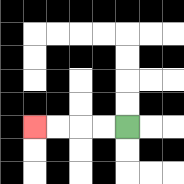{'start': '[5, 5]', 'end': '[1, 5]', 'path_directions': 'L,L,L,L', 'path_coordinates': '[[5, 5], [4, 5], [3, 5], [2, 5], [1, 5]]'}